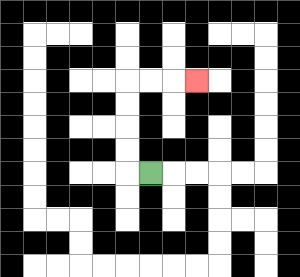{'start': '[6, 7]', 'end': '[8, 3]', 'path_directions': 'L,U,U,U,U,R,R,R', 'path_coordinates': '[[6, 7], [5, 7], [5, 6], [5, 5], [5, 4], [5, 3], [6, 3], [7, 3], [8, 3]]'}